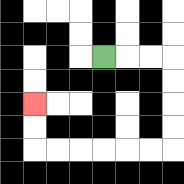{'start': '[4, 2]', 'end': '[1, 4]', 'path_directions': 'R,R,R,D,D,D,D,L,L,L,L,L,L,U,U', 'path_coordinates': '[[4, 2], [5, 2], [6, 2], [7, 2], [7, 3], [7, 4], [7, 5], [7, 6], [6, 6], [5, 6], [4, 6], [3, 6], [2, 6], [1, 6], [1, 5], [1, 4]]'}